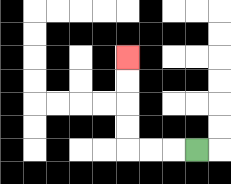{'start': '[8, 6]', 'end': '[5, 2]', 'path_directions': 'L,L,L,U,U,U,U', 'path_coordinates': '[[8, 6], [7, 6], [6, 6], [5, 6], [5, 5], [5, 4], [5, 3], [5, 2]]'}